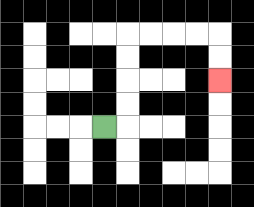{'start': '[4, 5]', 'end': '[9, 3]', 'path_directions': 'R,U,U,U,U,R,R,R,R,D,D', 'path_coordinates': '[[4, 5], [5, 5], [5, 4], [5, 3], [5, 2], [5, 1], [6, 1], [7, 1], [8, 1], [9, 1], [9, 2], [9, 3]]'}